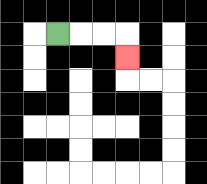{'start': '[2, 1]', 'end': '[5, 2]', 'path_directions': 'R,R,R,D', 'path_coordinates': '[[2, 1], [3, 1], [4, 1], [5, 1], [5, 2]]'}